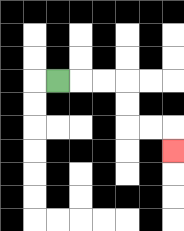{'start': '[2, 3]', 'end': '[7, 6]', 'path_directions': 'R,R,R,D,D,R,R,D', 'path_coordinates': '[[2, 3], [3, 3], [4, 3], [5, 3], [5, 4], [5, 5], [6, 5], [7, 5], [7, 6]]'}